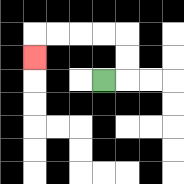{'start': '[4, 3]', 'end': '[1, 2]', 'path_directions': 'R,U,U,L,L,L,L,D', 'path_coordinates': '[[4, 3], [5, 3], [5, 2], [5, 1], [4, 1], [3, 1], [2, 1], [1, 1], [1, 2]]'}